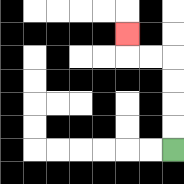{'start': '[7, 6]', 'end': '[5, 1]', 'path_directions': 'U,U,U,U,L,L,U', 'path_coordinates': '[[7, 6], [7, 5], [7, 4], [7, 3], [7, 2], [6, 2], [5, 2], [5, 1]]'}